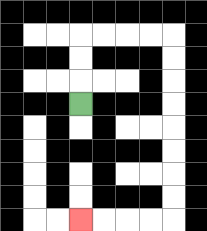{'start': '[3, 4]', 'end': '[3, 9]', 'path_directions': 'U,U,U,R,R,R,R,D,D,D,D,D,D,D,D,L,L,L,L', 'path_coordinates': '[[3, 4], [3, 3], [3, 2], [3, 1], [4, 1], [5, 1], [6, 1], [7, 1], [7, 2], [7, 3], [7, 4], [7, 5], [7, 6], [7, 7], [7, 8], [7, 9], [6, 9], [5, 9], [4, 9], [3, 9]]'}